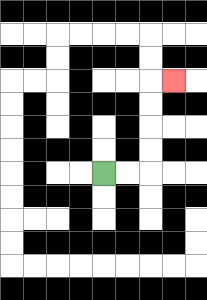{'start': '[4, 7]', 'end': '[7, 3]', 'path_directions': 'R,R,U,U,U,U,R', 'path_coordinates': '[[4, 7], [5, 7], [6, 7], [6, 6], [6, 5], [6, 4], [6, 3], [7, 3]]'}